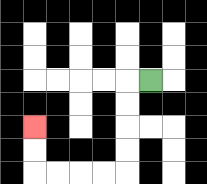{'start': '[6, 3]', 'end': '[1, 5]', 'path_directions': 'L,D,D,D,D,L,L,L,L,U,U', 'path_coordinates': '[[6, 3], [5, 3], [5, 4], [5, 5], [5, 6], [5, 7], [4, 7], [3, 7], [2, 7], [1, 7], [1, 6], [1, 5]]'}